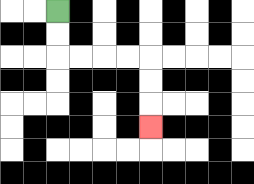{'start': '[2, 0]', 'end': '[6, 5]', 'path_directions': 'D,D,R,R,R,R,D,D,D', 'path_coordinates': '[[2, 0], [2, 1], [2, 2], [3, 2], [4, 2], [5, 2], [6, 2], [6, 3], [6, 4], [6, 5]]'}